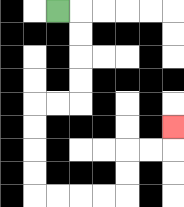{'start': '[2, 0]', 'end': '[7, 5]', 'path_directions': 'R,D,D,D,D,L,L,D,D,D,D,R,R,R,R,U,U,R,R,U', 'path_coordinates': '[[2, 0], [3, 0], [3, 1], [3, 2], [3, 3], [3, 4], [2, 4], [1, 4], [1, 5], [1, 6], [1, 7], [1, 8], [2, 8], [3, 8], [4, 8], [5, 8], [5, 7], [5, 6], [6, 6], [7, 6], [7, 5]]'}